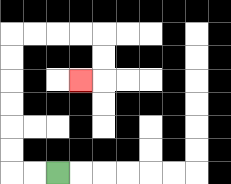{'start': '[2, 7]', 'end': '[3, 3]', 'path_directions': 'L,L,U,U,U,U,U,U,R,R,R,R,D,D,L', 'path_coordinates': '[[2, 7], [1, 7], [0, 7], [0, 6], [0, 5], [0, 4], [0, 3], [0, 2], [0, 1], [1, 1], [2, 1], [3, 1], [4, 1], [4, 2], [4, 3], [3, 3]]'}